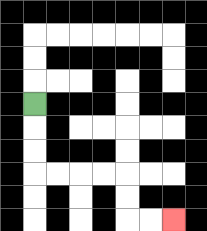{'start': '[1, 4]', 'end': '[7, 9]', 'path_directions': 'D,D,D,R,R,R,R,D,D,R,R', 'path_coordinates': '[[1, 4], [1, 5], [1, 6], [1, 7], [2, 7], [3, 7], [4, 7], [5, 7], [5, 8], [5, 9], [6, 9], [7, 9]]'}